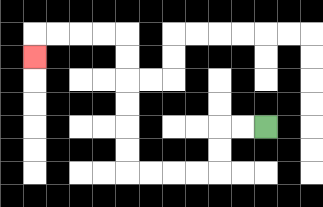{'start': '[11, 5]', 'end': '[1, 2]', 'path_directions': 'L,L,D,D,L,L,L,L,U,U,U,U,U,U,L,L,L,L,D', 'path_coordinates': '[[11, 5], [10, 5], [9, 5], [9, 6], [9, 7], [8, 7], [7, 7], [6, 7], [5, 7], [5, 6], [5, 5], [5, 4], [5, 3], [5, 2], [5, 1], [4, 1], [3, 1], [2, 1], [1, 1], [1, 2]]'}